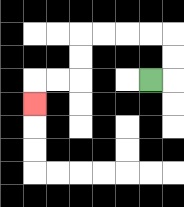{'start': '[6, 3]', 'end': '[1, 4]', 'path_directions': 'R,U,U,L,L,L,L,D,D,L,L,D', 'path_coordinates': '[[6, 3], [7, 3], [7, 2], [7, 1], [6, 1], [5, 1], [4, 1], [3, 1], [3, 2], [3, 3], [2, 3], [1, 3], [1, 4]]'}